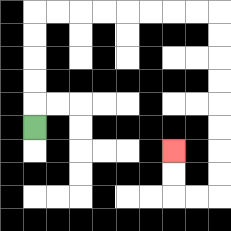{'start': '[1, 5]', 'end': '[7, 6]', 'path_directions': 'U,U,U,U,U,R,R,R,R,R,R,R,R,D,D,D,D,D,D,D,D,L,L,U,U', 'path_coordinates': '[[1, 5], [1, 4], [1, 3], [1, 2], [1, 1], [1, 0], [2, 0], [3, 0], [4, 0], [5, 0], [6, 0], [7, 0], [8, 0], [9, 0], [9, 1], [9, 2], [9, 3], [9, 4], [9, 5], [9, 6], [9, 7], [9, 8], [8, 8], [7, 8], [7, 7], [7, 6]]'}